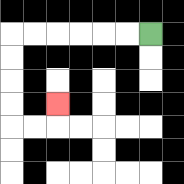{'start': '[6, 1]', 'end': '[2, 4]', 'path_directions': 'L,L,L,L,L,L,D,D,D,D,R,R,U', 'path_coordinates': '[[6, 1], [5, 1], [4, 1], [3, 1], [2, 1], [1, 1], [0, 1], [0, 2], [0, 3], [0, 4], [0, 5], [1, 5], [2, 5], [2, 4]]'}